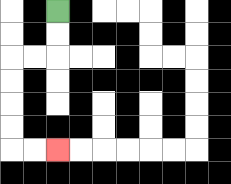{'start': '[2, 0]', 'end': '[2, 6]', 'path_directions': 'D,D,L,L,D,D,D,D,R,R', 'path_coordinates': '[[2, 0], [2, 1], [2, 2], [1, 2], [0, 2], [0, 3], [0, 4], [0, 5], [0, 6], [1, 6], [2, 6]]'}